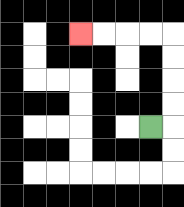{'start': '[6, 5]', 'end': '[3, 1]', 'path_directions': 'R,U,U,U,U,L,L,L,L', 'path_coordinates': '[[6, 5], [7, 5], [7, 4], [7, 3], [7, 2], [7, 1], [6, 1], [5, 1], [4, 1], [3, 1]]'}